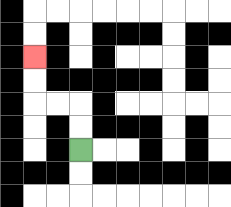{'start': '[3, 6]', 'end': '[1, 2]', 'path_directions': 'U,U,L,L,U,U', 'path_coordinates': '[[3, 6], [3, 5], [3, 4], [2, 4], [1, 4], [1, 3], [1, 2]]'}